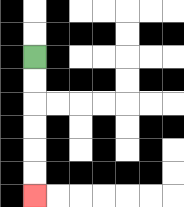{'start': '[1, 2]', 'end': '[1, 8]', 'path_directions': 'D,D,D,D,D,D', 'path_coordinates': '[[1, 2], [1, 3], [1, 4], [1, 5], [1, 6], [1, 7], [1, 8]]'}